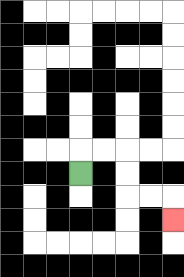{'start': '[3, 7]', 'end': '[7, 9]', 'path_directions': 'U,R,R,D,D,R,R,D', 'path_coordinates': '[[3, 7], [3, 6], [4, 6], [5, 6], [5, 7], [5, 8], [6, 8], [7, 8], [7, 9]]'}